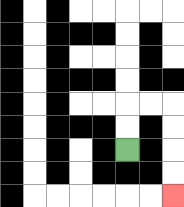{'start': '[5, 6]', 'end': '[7, 8]', 'path_directions': 'U,U,R,R,D,D,D,D', 'path_coordinates': '[[5, 6], [5, 5], [5, 4], [6, 4], [7, 4], [7, 5], [7, 6], [7, 7], [7, 8]]'}